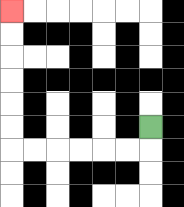{'start': '[6, 5]', 'end': '[0, 0]', 'path_directions': 'D,L,L,L,L,L,L,U,U,U,U,U,U', 'path_coordinates': '[[6, 5], [6, 6], [5, 6], [4, 6], [3, 6], [2, 6], [1, 6], [0, 6], [0, 5], [0, 4], [0, 3], [0, 2], [0, 1], [0, 0]]'}